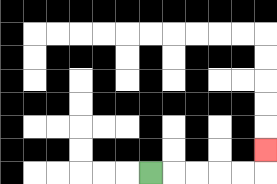{'start': '[6, 7]', 'end': '[11, 6]', 'path_directions': 'R,R,R,R,R,U', 'path_coordinates': '[[6, 7], [7, 7], [8, 7], [9, 7], [10, 7], [11, 7], [11, 6]]'}